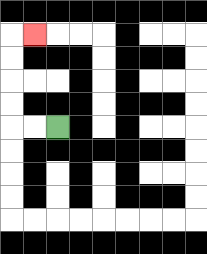{'start': '[2, 5]', 'end': '[1, 1]', 'path_directions': 'L,L,U,U,U,U,R', 'path_coordinates': '[[2, 5], [1, 5], [0, 5], [0, 4], [0, 3], [0, 2], [0, 1], [1, 1]]'}